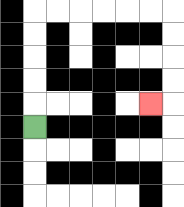{'start': '[1, 5]', 'end': '[6, 4]', 'path_directions': 'U,U,U,U,U,R,R,R,R,R,R,D,D,D,D,L', 'path_coordinates': '[[1, 5], [1, 4], [1, 3], [1, 2], [1, 1], [1, 0], [2, 0], [3, 0], [4, 0], [5, 0], [6, 0], [7, 0], [7, 1], [7, 2], [7, 3], [7, 4], [6, 4]]'}